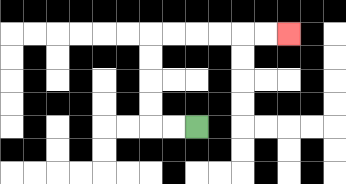{'start': '[8, 5]', 'end': '[12, 1]', 'path_directions': 'L,L,U,U,U,U,R,R,R,R,R,R', 'path_coordinates': '[[8, 5], [7, 5], [6, 5], [6, 4], [6, 3], [6, 2], [6, 1], [7, 1], [8, 1], [9, 1], [10, 1], [11, 1], [12, 1]]'}